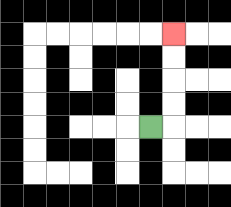{'start': '[6, 5]', 'end': '[7, 1]', 'path_directions': 'R,U,U,U,U', 'path_coordinates': '[[6, 5], [7, 5], [7, 4], [7, 3], [7, 2], [7, 1]]'}